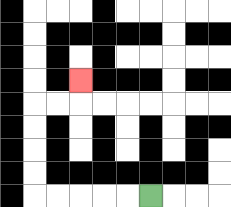{'start': '[6, 8]', 'end': '[3, 3]', 'path_directions': 'L,L,L,L,L,U,U,U,U,R,R,U', 'path_coordinates': '[[6, 8], [5, 8], [4, 8], [3, 8], [2, 8], [1, 8], [1, 7], [1, 6], [1, 5], [1, 4], [2, 4], [3, 4], [3, 3]]'}